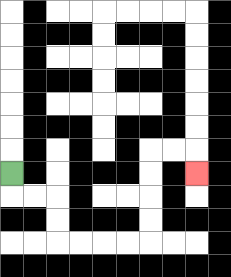{'start': '[0, 7]', 'end': '[8, 7]', 'path_directions': 'D,R,R,D,D,R,R,R,R,U,U,U,U,R,R,D', 'path_coordinates': '[[0, 7], [0, 8], [1, 8], [2, 8], [2, 9], [2, 10], [3, 10], [4, 10], [5, 10], [6, 10], [6, 9], [6, 8], [6, 7], [6, 6], [7, 6], [8, 6], [8, 7]]'}